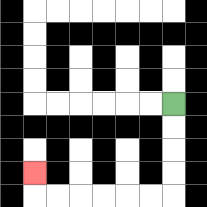{'start': '[7, 4]', 'end': '[1, 7]', 'path_directions': 'D,D,D,D,L,L,L,L,L,L,U', 'path_coordinates': '[[7, 4], [7, 5], [7, 6], [7, 7], [7, 8], [6, 8], [5, 8], [4, 8], [3, 8], [2, 8], [1, 8], [1, 7]]'}